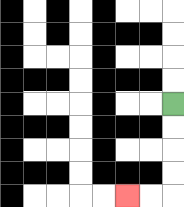{'start': '[7, 4]', 'end': '[5, 8]', 'path_directions': 'D,D,D,D,L,L', 'path_coordinates': '[[7, 4], [7, 5], [7, 6], [7, 7], [7, 8], [6, 8], [5, 8]]'}